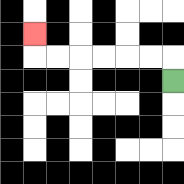{'start': '[7, 3]', 'end': '[1, 1]', 'path_directions': 'U,L,L,L,L,L,L,U', 'path_coordinates': '[[7, 3], [7, 2], [6, 2], [5, 2], [4, 2], [3, 2], [2, 2], [1, 2], [1, 1]]'}